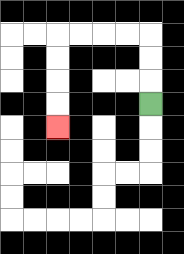{'start': '[6, 4]', 'end': '[2, 5]', 'path_directions': 'U,U,U,L,L,L,L,D,D,D,D', 'path_coordinates': '[[6, 4], [6, 3], [6, 2], [6, 1], [5, 1], [4, 1], [3, 1], [2, 1], [2, 2], [2, 3], [2, 4], [2, 5]]'}